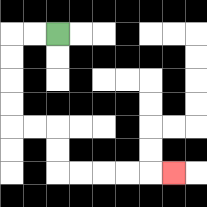{'start': '[2, 1]', 'end': '[7, 7]', 'path_directions': 'L,L,D,D,D,D,R,R,D,D,R,R,R,R,R', 'path_coordinates': '[[2, 1], [1, 1], [0, 1], [0, 2], [0, 3], [0, 4], [0, 5], [1, 5], [2, 5], [2, 6], [2, 7], [3, 7], [4, 7], [5, 7], [6, 7], [7, 7]]'}